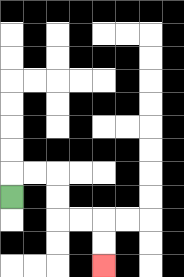{'start': '[0, 8]', 'end': '[4, 11]', 'path_directions': 'U,R,R,D,D,R,R,D,D', 'path_coordinates': '[[0, 8], [0, 7], [1, 7], [2, 7], [2, 8], [2, 9], [3, 9], [4, 9], [4, 10], [4, 11]]'}